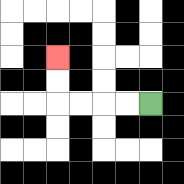{'start': '[6, 4]', 'end': '[2, 2]', 'path_directions': 'L,L,L,L,U,U', 'path_coordinates': '[[6, 4], [5, 4], [4, 4], [3, 4], [2, 4], [2, 3], [2, 2]]'}